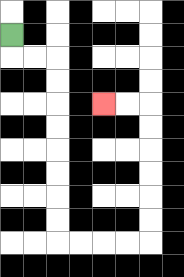{'start': '[0, 1]', 'end': '[4, 4]', 'path_directions': 'D,R,R,D,D,D,D,D,D,D,D,R,R,R,R,U,U,U,U,U,U,L,L', 'path_coordinates': '[[0, 1], [0, 2], [1, 2], [2, 2], [2, 3], [2, 4], [2, 5], [2, 6], [2, 7], [2, 8], [2, 9], [2, 10], [3, 10], [4, 10], [5, 10], [6, 10], [6, 9], [6, 8], [6, 7], [6, 6], [6, 5], [6, 4], [5, 4], [4, 4]]'}